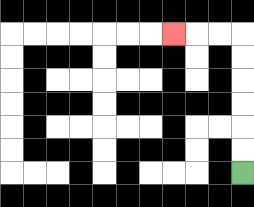{'start': '[10, 7]', 'end': '[7, 1]', 'path_directions': 'U,U,U,U,U,U,L,L,L', 'path_coordinates': '[[10, 7], [10, 6], [10, 5], [10, 4], [10, 3], [10, 2], [10, 1], [9, 1], [8, 1], [7, 1]]'}